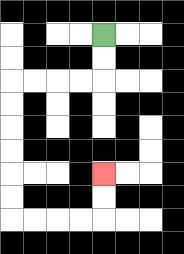{'start': '[4, 1]', 'end': '[4, 7]', 'path_directions': 'D,D,L,L,L,L,D,D,D,D,D,D,R,R,R,R,U,U', 'path_coordinates': '[[4, 1], [4, 2], [4, 3], [3, 3], [2, 3], [1, 3], [0, 3], [0, 4], [0, 5], [0, 6], [0, 7], [0, 8], [0, 9], [1, 9], [2, 9], [3, 9], [4, 9], [4, 8], [4, 7]]'}